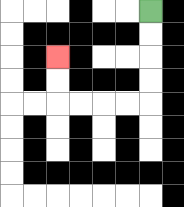{'start': '[6, 0]', 'end': '[2, 2]', 'path_directions': 'D,D,D,D,L,L,L,L,U,U', 'path_coordinates': '[[6, 0], [6, 1], [6, 2], [6, 3], [6, 4], [5, 4], [4, 4], [3, 4], [2, 4], [2, 3], [2, 2]]'}